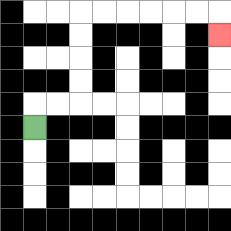{'start': '[1, 5]', 'end': '[9, 1]', 'path_directions': 'U,R,R,U,U,U,U,R,R,R,R,R,R,D', 'path_coordinates': '[[1, 5], [1, 4], [2, 4], [3, 4], [3, 3], [3, 2], [3, 1], [3, 0], [4, 0], [5, 0], [6, 0], [7, 0], [8, 0], [9, 0], [9, 1]]'}